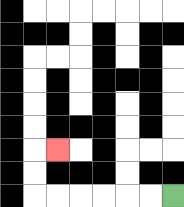{'start': '[7, 8]', 'end': '[2, 6]', 'path_directions': 'L,L,L,L,L,L,U,U,R', 'path_coordinates': '[[7, 8], [6, 8], [5, 8], [4, 8], [3, 8], [2, 8], [1, 8], [1, 7], [1, 6], [2, 6]]'}